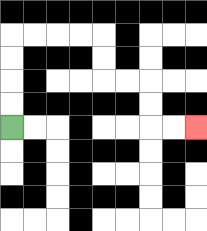{'start': '[0, 5]', 'end': '[8, 5]', 'path_directions': 'U,U,U,U,R,R,R,R,D,D,R,R,D,D,R,R', 'path_coordinates': '[[0, 5], [0, 4], [0, 3], [0, 2], [0, 1], [1, 1], [2, 1], [3, 1], [4, 1], [4, 2], [4, 3], [5, 3], [6, 3], [6, 4], [6, 5], [7, 5], [8, 5]]'}